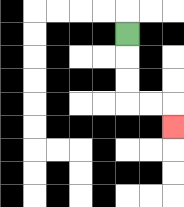{'start': '[5, 1]', 'end': '[7, 5]', 'path_directions': 'D,D,D,R,R,D', 'path_coordinates': '[[5, 1], [5, 2], [5, 3], [5, 4], [6, 4], [7, 4], [7, 5]]'}